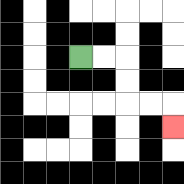{'start': '[3, 2]', 'end': '[7, 5]', 'path_directions': 'R,R,D,D,R,R,D', 'path_coordinates': '[[3, 2], [4, 2], [5, 2], [5, 3], [5, 4], [6, 4], [7, 4], [7, 5]]'}